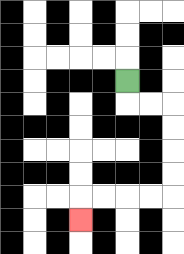{'start': '[5, 3]', 'end': '[3, 9]', 'path_directions': 'D,R,R,D,D,D,D,L,L,L,L,D', 'path_coordinates': '[[5, 3], [5, 4], [6, 4], [7, 4], [7, 5], [7, 6], [7, 7], [7, 8], [6, 8], [5, 8], [4, 8], [3, 8], [3, 9]]'}